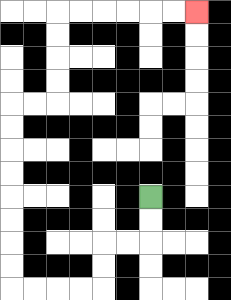{'start': '[6, 8]', 'end': '[8, 0]', 'path_directions': 'D,D,L,L,D,D,L,L,L,L,U,U,U,U,U,U,U,U,R,R,U,U,U,U,R,R,R,R,R,R', 'path_coordinates': '[[6, 8], [6, 9], [6, 10], [5, 10], [4, 10], [4, 11], [4, 12], [3, 12], [2, 12], [1, 12], [0, 12], [0, 11], [0, 10], [0, 9], [0, 8], [0, 7], [0, 6], [0, 5], [0, 4], [1, 4], [2, 4], [2, 3], [2, 2], [2, 1], [2, 0], [3, 0], [4, 0], [5, 0], [6, 0], [7, 0], [8, 0]]'}